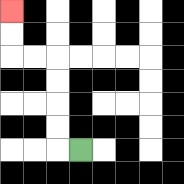{'start': '[3, 6]', 'end': '[0, 0]', 'path_directions': 'L,U,U,U,U,L,L,U,U', 'path_coordinates': '[[3, 6], [2, 6], [2, 5], [2, 4], [2, 3], [2, 2], [1, 2], [0, 2], [0, 1], [0, 0]]'}